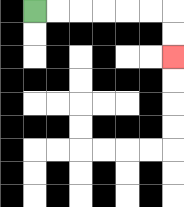{'start': '[1, 0]', 'end': '[7, 2]', 'path_directions': 'R,R,R,R,R,R,D,D', 'path_coordinates': '[[1, 0], [2, 0], [3, 0], [4, 0], [5, 0], [6, 0], [7, 0], [7, 1], [7, 2]]'}